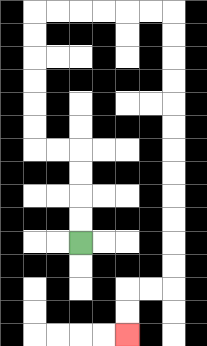{'start': '[3, 10]', 'end': '[5, 14]', 'path_directions': 'U,U,U,U,L,L,U,U,U,U,U,U,R,R,R,R,R,R,D,D,D,D,D,D,D,D,D,D,D,D,L,L,D,D', 'path_coordinates': '[[3, 10], [3, 9], [3, 8], [3, 7], [3, 6], [2, 6], [1, 6], [1, 5], [1, 4], [1, 3], [1, 2], [1, 1], [1, 0], [2, 0], [3, 0], [4, 0], [5, 0], [6, 0], [7, 0], [7, 1], [7, 2], [7, 3], [7, 4], [7, 5], [7, 6], [7, 7], [7, 8], [7, 9], [7, 10], [7, 11], [7, 12], [6, 12], [5, 12], [5, 13], [5, 14]]'}